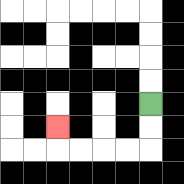{'start': '[6, 4]', 'end': '[2, 5]', 'path_directions': 'D,D,L,L,L,L,U', 'path_coordinates': '[[6, 4], [6, 5], [6, 6], [5, 6], [4, 6], [3, 6], [2, 6], [2, 5]]'}